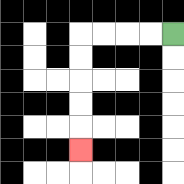{'start': '[7, 1]', 'end': '[3, 6]', 'path_directions': 'L,L,L,L,D,D,D,D,D', 'path_coordinates': '[[7, 1], [6, 1], [5, 1], [4, 1], [3, 1], [3, 2], [3, 3], [3, 4], [3, 5], [3, 6]]'}